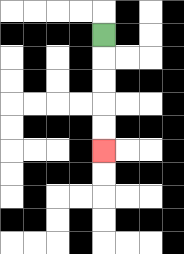{'start': '[4, 1]', 'end': '[4, 6]', 'path_directions': 'D,D,D,D,D', 'path_coordinates': '[[4, 1], [4, 2], [4, 3], [4, 4], [4, 5], [4, 6]]'}